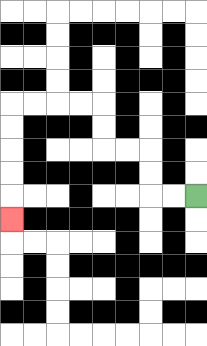{'start': '[8, 8]', 'end': '[0, 9]', 'path_directions': 'L,L,U,U,L,L,U,U,L,L,L,L,D,D,D,D,D', 'path_coordinates': '[[8, 8], [7, 8], [6, 8], [6, 7], [6, 6], [5, 6], [4, 6], [4, 5], [4, 4], [3, 4], [2, 4], [1, 4], [0, 4], [0, 5], [0, 6], [0, 7], [0, 8], [0, 9]]'}